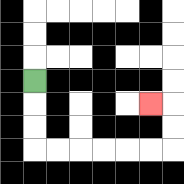{'start': '[1, 3]', 'end': '[6, 4]', 'path_directions': 'D,D,D,R,R,R,R,R,R,U,U,L', 'path_coordinates': '[[1, 3], [1, 4], [1, 5], [1, 6], [2, 6], [3, 6], [4, 6], [5, 6], [6, 6], [7, 6], [7, 5], [7, 4], [6, 4]]'}